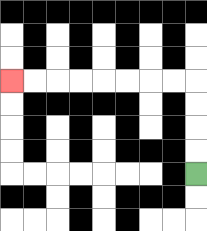{'start': '[8, 7]', 'end': '[0, 3]', 'path_directions': 'U,U,U,U,L,L,L,L,L,L,L,L', 'path_coordinates': '[[8, 7], [8, 6], [8, 5], [8, 4], [8, 3], [7, 3], [6, 3], [5, 3], [4, 3], [3, 3], [2, 3], [1, 3], [0, 3]]'}